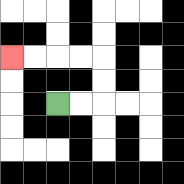{'start': '[2, 4]', 'end': '[0, 2]', 'path_directions': 'R,R,U,U,L,L,L,L', 'path_coordinates': '[[2, 4], [3, 4], [4, 4], [4, 3], [4, 2], [3, 2], [2, 2], [1, 2], [0, 2]]'}